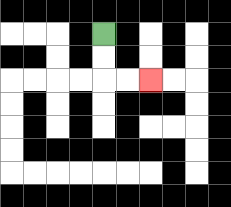{'start': '[4, 1]', 'end': '[6, 3]', 'path_directions': 'D,D,R,R', 'path_coordinates': '[[4, 1], [4, 2], [4, 3], [5, 3], [6, 3]]'}